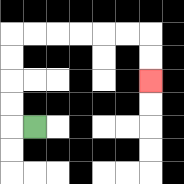{'start': '[1, 5]', 'end': '[6, 3]', 'path_directions': 'L,U,U,U,U,R,R,R,R,R,R,D,D', 'path_coordinates': '[[1, 5], [0, 5], [0, 4], [0, 3], [0, 2], [0, 1], [1, 1], [2, 1], [3, 1], [4, 1], [5, 1], [6, 1], [6, 2], [6, 3]]'}